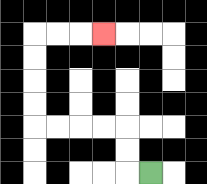{'start': '[6, 7]', 'end': '[4, 1]', 'path_directions': 'L,U,U,L,L,L,L,U,U,U,U,R,R,R', 'path_coordinates': '[[6, 7], [5, 7], [5, 6], [5, 5], [4, 5], [3, 5], [2, 5], [1, 5], [1, 4], [1, 3], [1, 2], [1, 1], [2, 1], [3, 1], [4, 1]]'}